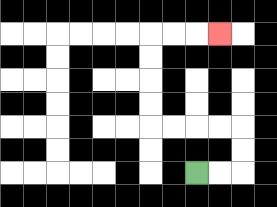{'start': '[8, 7]', 'end': '[9, 1]', 'path_directions': 'R,R,U,U,L,L,L,L,U,U,U,U,R,R,R', 'path_coordinates': '[[8, 7], [9, 7], [10, 7], [10, 6], [10, 5], [9, 5], [8, 5], [7, 5], [6, 5], [6, 4], [6, 3], [6, 2], [6, 1], [7, 1], [8, 1], [9, 1]]'}